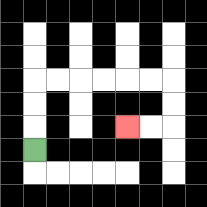{'start': '[1, 6]', 'end': '[5, 5]', 'path_directions': 'U,U,U,R,R,R,R,R,R,D,D,L,L', 'path_coordinates': '[[1, 6], [1, 5], [1, 4], [1, 3], [2, 3], [3, 3], [4, 3], [5, 3], [6, 3], [7, 3], [7, 4], [7, 5], [6, 5], [5, 5]]'}